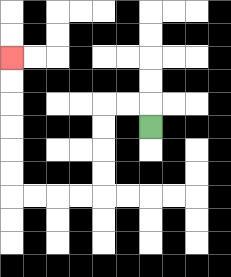{'start': '[6, 5]', 'end': '[0, 2]', 'path_directions': 'U,L,L,D,D,D,D,L,L,L,L,U,U,U,U,U,U', 'path_coordinates': '[[6, 5], [6, 4], [5, 4], [4, 4], [4, 5], [4, 6], [4, 7], [4, 8], [3, 8], [2, 8], [1, 8], [0, 8], [0, 7], [0, 6], [0, 5], [0, 4], [0, 3], [0, 2]]'}